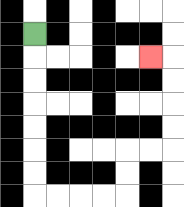{'start': '[1, 1]', 'end': '[6, 2]', 'path_directions': 'D,D,D,D,D,D,D,R,R,R,R,U,U,R,R,U,U,U,U,L', 'path_coordinates': '[[1, 1], [1, 2], [1, 3], [1, 4], [1, 5], [1, 6], [1, 7], [1, 8], [2, 8], [3, 8], [4, 8], [5, 8], [5, 7], [5, 6], [6, 6], [7, 6], [7, 5], [7, 4], [7, 3], [7, 2], [6, 2]]'}